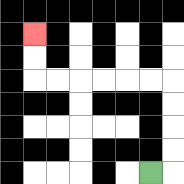{'start': '[6, 7]', 'end': '[1, 1]', 'path_directions': 'R,U,U,U,U,L,L,L,L,L,L,U,U', 'path_coordinates': '[[6, 7], [7, 7], [7, 6], [7, 5], [7, 4], [7, 3], [6, 3], [5, 3], [4, 3], [3, 3], [2, 3], [1, 3], [1, 2], [1, 1]]'}